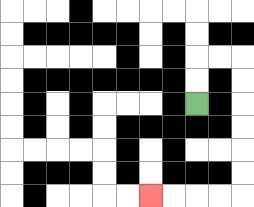{'start': '[8, 4]', 'end': '[6, 8]', 'path_directions': 'U,U,R,R,D,D,D,D,D,D,L,L,L,L', 'path_coordinates': '[[8, 4], [8, 3], [8, 2], [9, 2], [10, 2], [10, 3], [10, 4], [10, 5], [10, 6], [10, 7], [10, 8], [9, 8], [8, 8], [7, 8], [6, 8]]'}